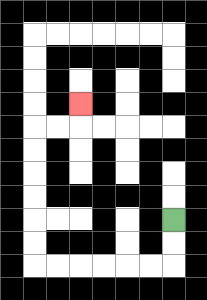{'start': '[7, 9]', 'end': '[3, 4]', 'path_directions': 'D,D,L,L,L,L,L,L,U,U,U,U,U,U,R,R,U', 'path_coordinates': '[[7, 9], [7, 10], [7, 11], [6, 11], [5, 11], [4, 11], [3, 11], [2, 11], [1, 11], [1, 10], [1, 9], [1, 8], [1, 7], [1, 6], [1, 5], [2, 5], [3, 5], [3, 4]]'}